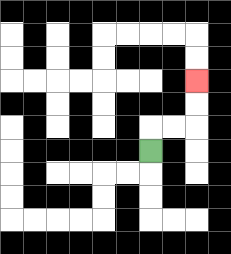{'start': '[6, 6]', 'end': '[8, 3]', 'path_directions': 'U,R,R,U,U', 'path_coordinates': '[[6, 6], [6, 5], [7, 5], [8, 5], [8, 4], [8, 3]]'}